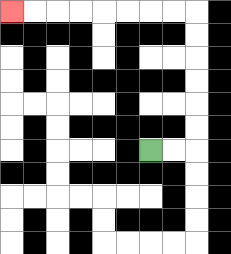{'start': '[6, 6]', 'end': '[0, 0]', 'path_directions': 'R,R,U,U,U,U,U,U,L,L,L,L,L,L,L,L', 'path_coordinates': '[[6, 6], [7, 6], [8, 6], [8, 5], [8, 4], [8, 3], [8, 2], [8, 1], [8, 0], [7, 0], [6, 0], [5, 0], [4, 0], [3, 0], [2, 0], [1, 0], [0, 0]]'}